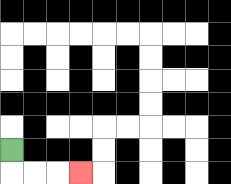{'start': '[0, 6]', 'end': '[3, 7]', 'path_directions': 'D,R,R,R', 'path_coordinates': '[[0, 6], [0, 7], [1, 7], [2, 7], [3, 7]]'}